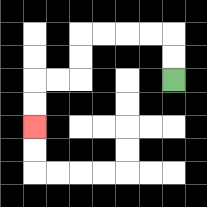{'start': '[7, 3]', 'end': '[1, 5]', 'path_directions': 'U,U,L,L,L,L,D,D,L,L,D,D', 'path_coordinates': '[[7, 3], [7, 2], [7, 1], [6, 1], [5, 1], [4, 1], [3, 1], [3, 2], [3, 3], [2, 3], [1, 3], [1, 4], [1, 5]]'}